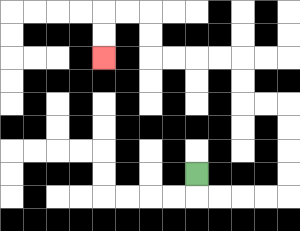{'start': '[8, 7]', 'end': '[4, 2]', 'path_directions': 'D,R,R,R,R,U,U,U,U,L,L,U,U,L,L,L,L,U,U,L,L,D,D', 'path_coordinates': '[[8, 7], [8, 8], [9, 8], [10, 8], [11, 8], [12, 8], [12, 7], [12, 6], [12, 5], [12, 4], [11, 4], [10, 4], [10, 3], [10, 2], [9, 2], [8, 2], [7, 2], [6, 2], [6, 1], [6, 0], [5, 0], [4, 0], [4, 1], [4, 2]]'}